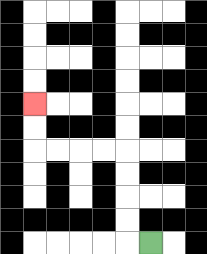{'start': '[6, 10]', 'end': '[1, 4]', 'path_directions': 'L,U,U,U,U,L,L,L,L,U,U', 'path_coordinates': '[[6, 10], [5, 10], [5, 9], [5, 8], [5, 7], [5, 6], [4, 6], [3, 6], [2, 6], [1, 6], [1, 5], [1, 4]]'}